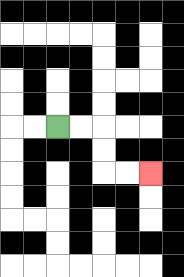{'start': '[2, 5]', 'end': '[6, 7]', 'path_directions': 'R,R,D,D,R,R', 'path_coordinates': '[[2, 5], [3, 5], [4, 5], [4, 6], [4, 7], [5, 7], [6, 7]]'}